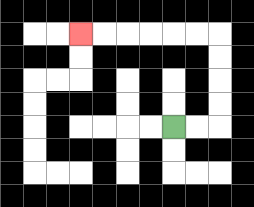{'start': '[7, 5]', 'end': '[3, 1]', 'path_directions': 'R,R,U,U,U,U,L,L,L,L,L,L', 'path_coordinates': '[[7, 5], [8, 5], [9, 5], [9, 4], [9, 3], [9, 2], [9, 1], [8, 1], [7, 1], [6, 1], [5, 1], [4, 1], [3, 1]]'}